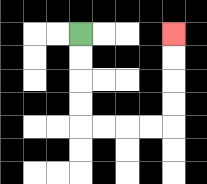{'start': '[3, 1]', 'end': '[7, 1]', 'path_directions': 'D,D,D,D,R,R,R,R,U,U,U,U', 'path_coordinates': '[[3, 1], [3, 2], [3, 3], [3, 4], [3, 5], [4, 5], [5, 5], [6, 5], [7, 5], [7, 4], [7, 3], [7, 2], [7, 1]]'}